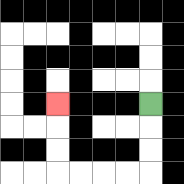{'start': '[6, 4]', 'end': '[2, 4]', 'path_directions': 'D,D,D,L,L,L,L,U,U,U', 'path_coordinates': '[[6, 4], [6, 5], [6, 6], [6, 7], [5, 7], [4, 7], [3, 7], [2, 7], [2, 6], [2, 5], [2, 4]]'}